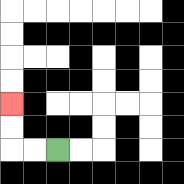{'start': '[2, 6]', 'end': '[0, 4]', 'path_directions': 'L,L,U,U', 'path_coordinates': '[[2, 6], [1, 6], [0, 6], [0, 5], [0, 4]]'}